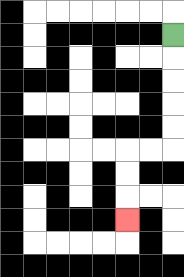{'start': '[7, 1]', 'end': '[5, 9]', 'path_directions': 'D,D,D,D,D,L,L,D,D,D', 'path_coordinates': '[[7, 1], [7, 2], [7, 3], [7, 4], [7, 5], [7, 6], [6, 6], [5, 6], [5, 7], [5, 8], [5, 9]]'}